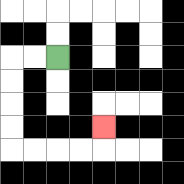{'start': '[2, 2]', 'end': '[4, 5]', 'path_directions': 'L,L,D,D,D,D,R,R,R,R,U', 'path_coordinates': '[[2, 2], [1, 2], [0, 2], [0, 3], [0, 4], [0, 5], [0, 6], [1, 6], [2, 6], [3, 6], [4, 6], [4, 5]]'}